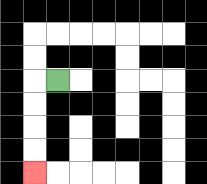{'start': '[2, 3]', 'end': '[1, 7]', 'path_directions': 'L,D,D,D,D', 'path_coordinates': '[[2, 3], [1, 3], [1, 4], [1, 5], [1, 6], [1, 7]]'}